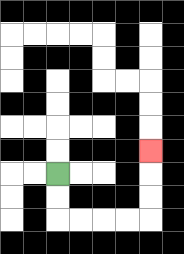{'start': '[2, 7]', 'end': '[6, 6]', 'path_directions': 'D,D,R,R,R,R,U,U,U', 'path_coordinates': '[[2, 7], [2, 8], [2, 9], [3, 9], [4, 9], [5, 9], [6, 9], [6, 8], [6, 7], [6, 6]]'}